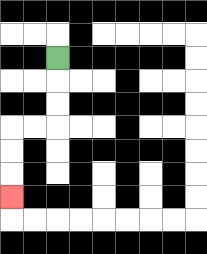{'start': '[2, 2]', 'end': '[0, 8]', 'path_directions': 'D,D,D,L,L,D,D,D', 'path_coordinates': '[[2, 2], [2, 3], [2, 4], [2, 5], [1, 5], [0, 5], [0, 6], [0, 7], [0, 8]]'}